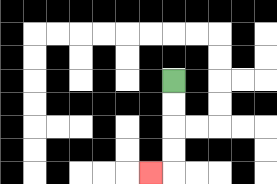{'start': '[7, 3]', 'end': '[6, 7]', 'path_directions': 'D,D,D,D,L', 'path_coordinates': '[[7, 3], [7, 4], [7, 5], [7, 6], [7, 7], [6, 7]]'}